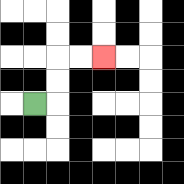{'start': '[1, 4]', 'end': '[4, 2]', 'path_directions': 'R,U,U,R,R', 'path_coordinates': '[[1, 4], [2, 4], [2, 3], [2, 2], [3, 2], [4, 2]]'}